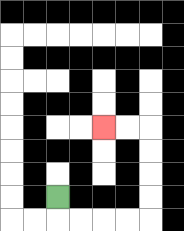{'start': '[2, 8]', 'end': '[4, 5]', 'path_directions': 'D,R,R,R,R,U,U,U,U,L,L', 'path_coordinates': '[[2, 8], [2, 9], [3, 9], [4, 9], [5, 9], [6, 9], [6, 8], [6, 7], [6, 6], [6, 5], [5, 5], [4, 5]]'}